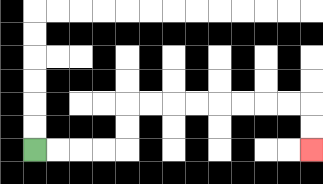{'start': '[1, 6]', 'end': '[13, 6]', 'path_directions': 'R,R,R,R,U,U,R,R,R,R,R,R,R,R,D,D', 'path_coordinates': '[[1, 6], [2, 6], [3, 6], [4, 6], [5, 6], [5, 5], [5, 4], [6, 4], [7, 4], [8, 4], [9, 4], [10, 4], [11, 4], [12, 4], [13, 4], [13, 5], [13, 6]]'}